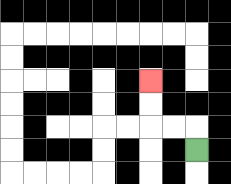{'start': '[8, 6]', 'end': '[6, 3]', 'path_directions': 'U,L,L,U,U', 'path_coordinates': '[[8, 6], [8, 5], [7, 5], [6, 5], [6, 4], [6, 3]]'}